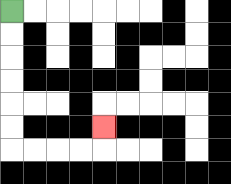{'start': '[0, 0]', 'end': '[4, 5]', 'path_directions': 'D,D,D,D,D,D,R,R,R,R,U', 'path_coordinates': '[[0, 0], [0, 1], [0, 2], [0, 3], [0, 4], [0, 5], [0, 6], [1, 6], [2, 6], [3, 6], [4, 6], [4, 5]]'}